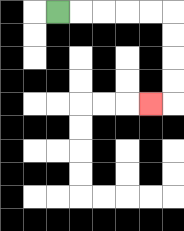{'start': '[2, 0]', 'end': '[6, 4]', 'path_directions': 'R,R,R,R,R,D,D,D,D,L', 'path_coordinates': '[[2, 0], [3, 0], [4, 0], [5, 0], [6, 0], [7, 0], [7, 1], [7, 2], [7, 3], [7, 4], [6, 4]]'}